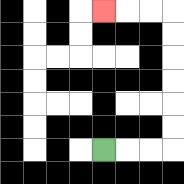{'start': '[4, 6]', 'end': '[4, 0]', 'path_directions': 'R,R,R,U,U,U,U,U,U,L,L,L', 'path_coordinates': '[[4, 6], [5, 6], [6, 6], [7, 6], [7, 5], [7, 4], [7, 3], [7, 2], [7, 1], [7, 0], [6, 0], [5, 0], [4, 0]]'}